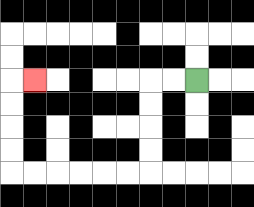{'start': '[8, 3]', 'end': '[1, 3]', 'path_directions': 'L,L,D,D,D,D,L,L,L,L,L,L,U,U,U,U,R', 'path_coordinates': '[[8, 3], [7, 3], [6, 3], [6, 4], [6, 5], [6, 6], [6, 7], [5, 7], [4, 7], [3, 7], [2, 7], [1, 7], [0, 7], [0, 6], [0, 5], [0, 4], [0, 3], [1, 3]]'}